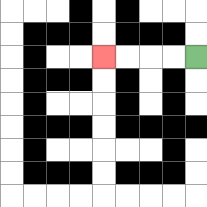{'start': '[8, 2]', 'end': '[4, 2]', 'path_directions': 'L,L,L,L', 'path_coordinates': '[[8, 2], [7, 2], [6, 2], [5, 2], [4, 2]]'}